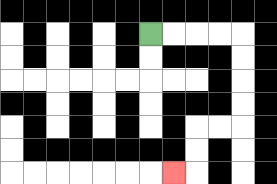{'start': '[6, 1]', 'end': '[7, 7]', 'path_directions': 'R,R,R,R,D,D,D,D,L,L,D,D,L', 'path_coordinates': '[[6, 1], [7, 1], [8, 1], [9, 1], [10, 1], [10, 2], [10, 3], [10, 4], [10, 5], [9, 5], [8, 5], [8, 6], [8, 7], [7, 7]]'}